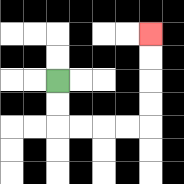{'start': '[2, 3]', 'end': '[6, 1]', 'path_directions': 'D,D,R,R,R,R,U,U,U,U', 'path_coordinates': '[[2, 3], [2, 4], [2, 5], [3, 5], [4, 5], [5, 5], [6, 5], [6, 4], [6, 3], [6, 2], [6, 1]]'}